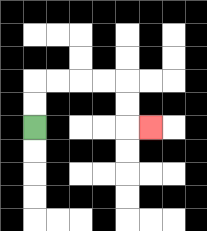{'start': '[1, 5]', 'end': '[6, 5]', 'path_directions': 'U,U,R,R,R,R,D,D,R', 'path_coordinates': '[[1, 5], [1, 4], [1, 3], [2, 3], [3, 3], [4, 3], [5, 3], [5, 4], [5, 5], [6, 5]]'}